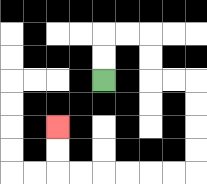{'start': '[4, 3]', 'end': '[2, 5]', 'path_directions': 'U,U,R,R,D,D,R,R,D,D,D,D,L,L,L,L,L,L,U,U', 'path_coordinates': '[[4, 3], [4, 2], [4, 1], [5, 1], [6, 1], [6, 2], [6, 3], [7, 3], [8, 3], [8, 4], [8, 5], [8, 6], [8, 7], [7, 7], [6, 7], [5, 7], [4, 7], [3, 7], [2, 7], [2, 6], [2, 5]]'}